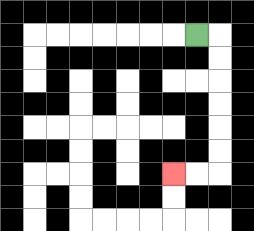{'start': '[8, 1]', 'end': '[7, 7]', 'path_directions': 'R,D,D,D,D,D,D,L,L', 'path_coordinates': '[[8, 1], [9, 1], [9, 2], [9, 3], [9, 4], [9, 5], [9, 6], [9, 7], [8, 7], [7, 7]]'}